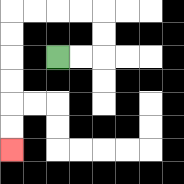{'start': '[2, 2]', 'end': '[0, 6]', 'path_directions': 'R,R,U,U,L,L,L,L,D,D,D,D,D,D', 'path_coordinates': '[[2, 2], [3, 2], [4, 2], [4, 1], [4, 0], [3, 0], [2, 0], [1, 0], [0, 0], [0, 1], [0, 2], [0, 3], [0, 4], [0, 5], [0, 6]]'}